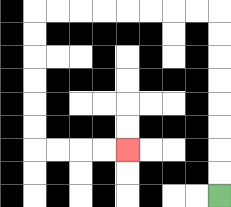{'start': '[9, 8]', 'end': '[5, 6]', 'path_directions': 'U,U,U,U,U,U,U,U,L,L,L,L,L,L,L,L,D,D,D,D,D,D,R,R,R,R', 'path_coordinates': '[[9, 8], [9, 7], [9, 6], [9, 5], [9, 4], [9, 3], [9, 2], [9, 1], [9, 0], [8, 0], [7, 0], [6, 0], [5, 0], [4, 0], [3, 0], [2, 0], [1, 0], [1, 1], [1, 2], [1, 3], [1, 4], [1, 5], [1, 6], [2, 6], [3, 6], [4, 6], [5, 6]]'}